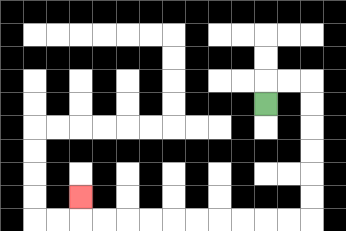{'start': '[11, 4]', 'end': '[3, 8]', 'path_directions': 'U,R,R,D,D,D,D,D,D,L,L,L,L,L,L,L,L,L,L,U', 'path_coordinates': '[[11, 4], [11, 3], [12, 3], [13, 3], [13, 4], [13, 5], [13, 6], [13, 7], [13, 8], [13, 9], [12, 9], [11, 9], [10, 9], [9, 9], [8, 9], [7, 9], [6, 9], [5, 9], [4, 9], [3, 9], [3, 8]]'}